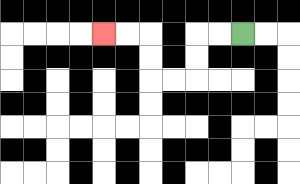{'start': '[10, 1]', 'end': '[4, 1]', 'path_directions': 'L,L,D,D,L,L,U,U,L,L', 'path_coordinates': '[[10, 1], [9, 1], [8, 1], [8, 2], [8, 3], [7, 3], [6, 3], [6, 2], [6, 1], [5, 1], [4, 1]]'}